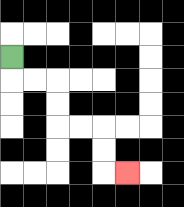{'start': '[0, 2]', 'end': '[5, 7]', 'path_directions': 'D,R,R,D,D,R,R,D,D,R', 'path_coordinates': '[[0, 2], [0, 3], [1, 3], [2, 3], [2, 4], [2, 5], [3, 5], [4, 5], [4, 6], [4, 7], [5, 7]]'}